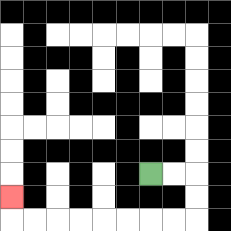{'start': '[6, 7]', 'end': '[0, 8]', 'path_directions': 'R,R,D,D,L,L,L,L,L,L,L,L,U', 'path_coordinates': '[[6, 7], [7, 7], [8, 7], [8, 8], [8, 9], [7, 9], [6, 9], [5, 9], [4, 9], [3, 9], [2, 9], [1, 9], [0, 9], [0, 8]]'}